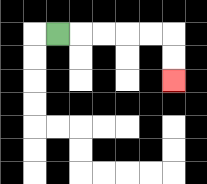{'start': '[2, 1]', 'end': '[7, 3]', 'path_directions': 'R,R,R,R,R,D,D', 'path_coordinates': '[[2, 1], [3, 1], [4, 1], [5, 1], [6, 1], [7, 1], [7, 2], [7, 3]]'}